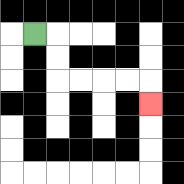{'start': '[1, 1]', 'end': '[6, 4]', 'path_directions': 'R,D,D,R,R,R,R,D', 'path_coordinates': '[[1, 1], [2, 1], [2, 2], [2, 3], [3, 3], [4, 3], [5, 3], [6, 3], [6, 4]]'}